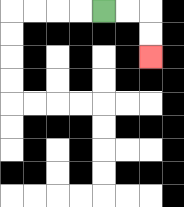{'start': '[4, 0]', 'end': '[6, 2]', 'path_directions': 'R,R,D,D', 'path_coordinates': '[[4, 0], [5, 0], [6, 0], [6, 1], [6, 2]]'}